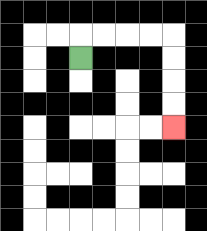{'start': '[3, 2]', 'end': '[7, 5]', 'path_directions': 'U,R,R,R,R,D,D,D,D', 'path_coordinates': '[[3, 2], [3, 1], [4, 1], [5, 1], [6, 1], [7, 1], [7, 2], [7, 3], [7, 4], [7, 5]]'}